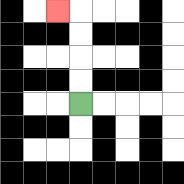{'start': '[3, 4]', 'end': '[2, 0]', 'path_directions': 'U,U,U,U,L', 'path_coordinates': '[[3, 4], [3, 3], [3, 2], [3, 1], [3, 0], [2, 0]]'}